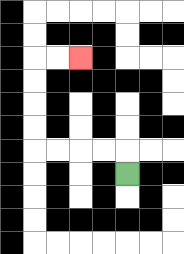{'start': '[5, 7]', 'end': '[3, 2]', 'path_directions': 'U,L,L,L,L,U,U,U,U,R,R', 'path_coordinates': '[[5, 7], [5, 6], [4, 6], [3, 6], [2, 6], [1, 6], [1, 5], [1, 4], [1, 3], [1, 2], [2, 2], [3, 2]]'}